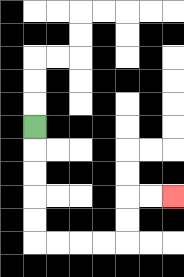{'start': '[1, 5]', 'end': '[7, 8]', 'path_directions': 'D,D,D,D,D,R,R,R,R,U,U,R,R', 'path_coordinates': '[[1, 5], [1, 6], [1, 7], [1, 8], [1, 9], [1, 10], [2, 10], [3, 10], [4, 10], [5, 10], [5, 9], [5, 8], [6, 8], [7, 8]]'}